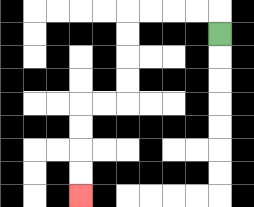{'start': '[9, 1]', 'end': '[3, 8]', 'path_directions': 'U,L,L,L,L,D,D,D,D,L,L,D,D,D,D', 'path_coordinates': '[[9, 1], [9, 0], [8, 0], [7, 0], [6, 0], [5, 0], [5, 1], [5, 2], [5, 3], [5, 4], [4, 4], [3, 4], [3, 5], [3, 6], [3, 7], [3, 8]]'}